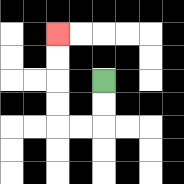{'start': '[4, 3]', 'end': '[2, 1]', 'path_directions': 'D,D,L,L,U,U,U,U', 'path_coordinates': '[[4, 3], [4, 4], [4, 5], [3, 5], [2, 5], [2, 4], [2, 3], [2, 2], [2, 1]]'}